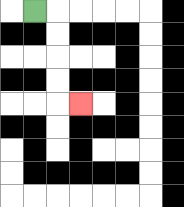{'start': '[1, 0]', 'end': '[3, 4]', 'path_directions': 'R,D,D,D,D,R', 'path_coordinates': '[[1, 0], [2, 0], [2, 1], [2, 2], [2, 3], [2, 4], [3, 4]]'}